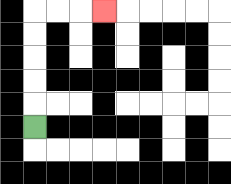{'start': '[1, 5]', 'end': '[4, 0]', 'path_directions': 'U,U,U,U,U,R,R,R', 'path_coordinates': '[[1, 5], [1, 4], [1, 3], [1, 2], [1, 1], [1, 0], [2, 0], [3, 0], [4, 0]]'}